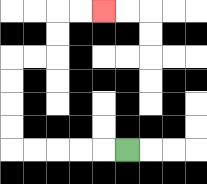{'start': '[5, 6]', 'end': '[4, 0]', 'path_directions': 'L,L,L,L,L,U,U,U,U,R,R,U,U,R,R', 'path_coordinates': '[[5, 6], [4, 6], [3, 6], [2, 6], [1, 6], [0, 6], [0, 5], [0, 4], [0, 3], [0, 2], [1, 2], [2, 2], [2, 1], [2, 0], [3, 0], [4, 0]]'}